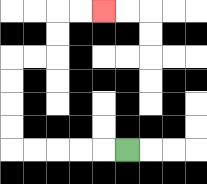{'start': '[5, 6]', 'end': '[4, 0]', 'path_directions': 'L,L,L,L,L,U,U,U,U,R,R,U,U,R,R', 'path_coordinates': '[[5, 6], [4, 6], [3, 6], [2, 6], [1, 6], [0, 6], [0, 5], [0, 4], [0, 3], [0, 2], [1, 2], [2, 2], [2, 1], [2, 0], [3, 0], [4, 0]]'}